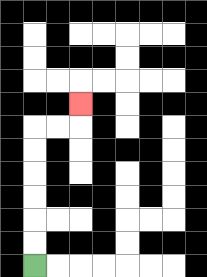{'start': '[1, 11]', 'end': '[3, 4]', 'path_directions': 'U,U,U,U,U,U,R,R,U', 'path_coordinates': '[[1, 11], [1, 10], [1, 9], [1, 8], [1, 7], [1, 6], [1, 5], [2, 5], [3, 5], [3, 4]]'}